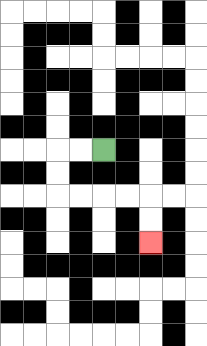{'start': '[4, 6]', 'end': '[6, 10]', 'path_directions': 'L,L,D,D,R,R,R,R,D,D', 'path_coordinates': '[[4, 6], [3, 6], [2, 6], [2, 7], [2, 8], [3, 8], [4, 8], [5, 8], [6, 8], [6, 9], [6, 10]]'}